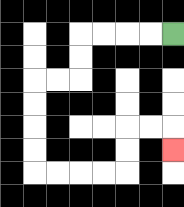{'start': '[7, 1]', 'end': '[7, 6]', 'path_directions': 'L,L,L,L,D,D,L,L,D,D,D,D,R,R,R,R,U,U,R,R,D', 'path_coordinates': '[[7, 1], [6, 1], [5, 1], [4, 1], [3, 1], [3, 2], [3, 3], [2, 3], [1, 3], [1, 4], [1, 5], [1, 6], [1, 7], [2, 7], [3, 7], [4, 7], [5, 7], [5, 6], [5, 5], [6, 5], [7, 5], [7, 6]]'}